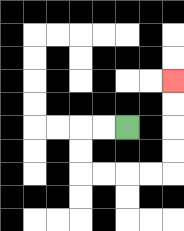{'start': '[5, 5]', 'end': '[7, 3]', 'path_directions': 'L,L,D,D,R,R,R,R,U,U,U,U', 'path_coordinates': '[[5, 5], [4, 5], [3, 5], [3, 6], [3, 7], [4, 7], [5, 7], [6, 7], [7, 7], [7, 6], [7, 5], [7, 4], [7, 3]]'}